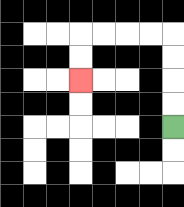{'start': '[7, 5]', 'end': '[3, 3]', 'path_directions': 'U,U,U,U,L,L,L,L,D,D', 'path_coordinates': '[[7, 5], [7, 4], [7, 3], [7, 2], [7, 1], [6, 1], [5, 1], [4, 1], [3, 1], [3, 2], [3, 3]]'}